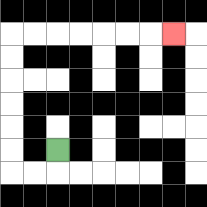{'start': '[2, 6]', 'end': '[7, 1]', 'path_directions': 'D,L,L,U,U,U,U,U,U,R,R,R,R,R,R,R', 'path_coordinates': '[[2, 6], [2, 7], [1, 7], [0, 7], [0, 6], [0, 5], [0, 4], [0, 3], [0, 2], [0, 1], [1, 1], [2, 1], [3, 1], [4, 1], [5, 1], [6, 1], [7, 1]]'}